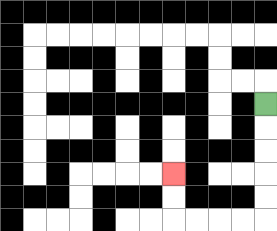{'start': '[11, 4]', 'end': '[7, 7]', 'path_directions': 'D,D,D,D,D,L,L,L,L,U,U', 'path_coordinates': '[[11, 4], [11, 5], [11, 6], [11, 7], [11, 8], [11, 9], [10, 9], [9, 9], [8, 9], [7, 9], [7, 8], [7, 7]]'}